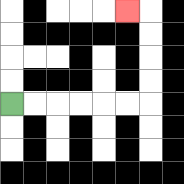{'start': '[0, 4]', 'end': '[5, 0]', 'path_directions': 'R,R,R,R,R,R,U,U,U,U,L', 'path_coordinates': '[[0, 4], [1, 4], [2, 4], [3, 4], [4, 4], [5, 4], [6, 4], [6, 3], [6, 2], [6, 1], [6, 0], [5, 0]]'}